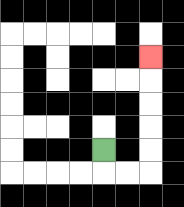{'start': '[4, 6]', 'end': '[6, 2]', 'path_directions': 'D,R,R,U,U,U,U,U', 'path_coordinates': '[[4, 6], [4, 7], [5, 7], [6, 7], [6, 6], [6, 5], [6, 4], [6, 3], [6, 2]]'}